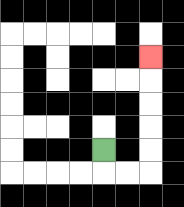{'start': '[4, 6]', 'end': '[6, 2]', 'path_directions': 'D,R,R,U,U,U,U,U', 'path_coordinates': '[[4, 6], [4, 7], [5, 7], [6, 7], [6, 6], [6, 5], [6, 4], [6, 3], [6, 2]]'}